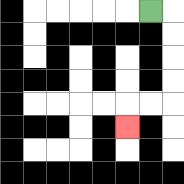{'start': '[6, 0]', 'end': '[5, 5]', 'path_directions': 'R,D,D,D,D,L,L,D', 'path_coordinates': '[[6, 0], [7, 0], [7, 1], [7, 2], [7, 3], [7, 4], [6, 4], [5, 4], [5, 5]]'}